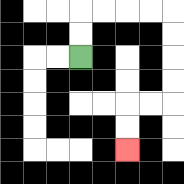{'start': '[3, 2]', 'end': '[5, 6]', 'path_directions': 'U,U,R,R,R,R,D,D,D,D,L,L,D,D', 'path_coordinates': '[[3, 2], [3, 1], [3, 0], [4, 0], [5, 0], [6, 0], [7, 0], [7, 1], [7, 2], [7, 3], [7, 4], [6, 4], [5, 4], [5, 5], [5, 6]]'}